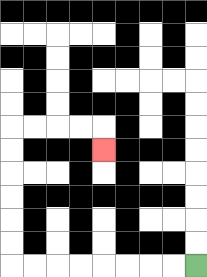{'start': '[8, 11]', 'end': '[4, 6]', 'path_directions': 'L,L,L,L,L,L,L,L,U,U,U,U,U,U,R,R,R,R,D', 'path_coordinates': '[[8, 11], [7, 11], [6, 11], [5, 11], [4, 11], [3, 11], [2, 11], [1, 11], [0, 11], [0, 10], [0, 9], [0, 8], [0, 7], [0, 6], [0, 5], [1, 5], [2, 5], [3, 5], [4, 5], [4, 6]]'}